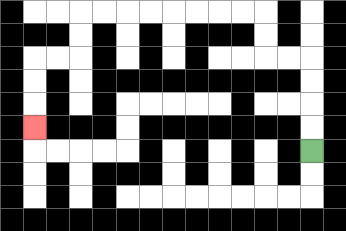{'start': '[13, 6]', 'end': '[1, 5]', 'path_directions': 'U,U,U,U,L,L,U,U,L,L,L,L,L,L,L,L,D,D,L,L,D,D,D', 'path_coordinates': '[[13, 6], [13, 5], [13, 4], [13, 3], [13, 2], [12, 2], [11, 2], [11, 1], [11, 0], [10, 0], [9, 0], [8, 0], [7, 0], [6, 0], [5, 0], [4, 0], [3, 0], [3, 1], [3, 2], [2, 2], [1, 2], [1, 3], [1, 4], [1, 5]]'}